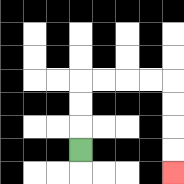{'start': '[3, 6]', 'end': '[7, 7]', 'path_directions': 'U,U,U,R,R,R,R,D,D,D,D', 'path_coordinates': '[[3, 6], [3, 5], [3, 4], [3, 3], [4, 3], [5, 3], [6, 3], [7, 3], [7, 4], [7, 5], [7, 6], [7, 7]]'}